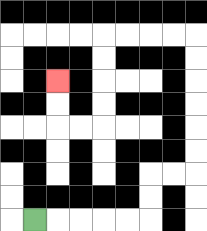{'start': '[1, 9]', 'end': '[2, 3]', 'path_directions': 'R,R,R,R,R,U,U,R,R,U,U,U,U,U,U,L,L,L,L,D,D,D,D,L,L,U,U', 'path_coordinates': '[[1, 9], [2, 9], [3, 9], [4, 9], [5, 9], [6, 9], [6, 8], [6, 7], [7, 7], [8, 7], [8, 6], [8, 5], [8, 4], [8, 3], [8, 2], [8, 1], [7, 1], [6, 1], [5, 1], [4, 1], [4, 2], [4, 3], [4, 4], [4, 5], [3, 5], [2, 5], [2, 4], [2, 3]]'}